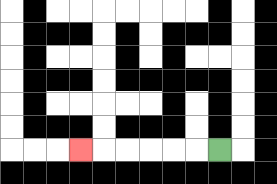{'start': '[9, 6]', 'end': '[3, 6]', 'path_directions': 'L,L,L,L,L,L', 'path_coordinates': '[[9, 6], [8, 6], [7, 6], [6, 6], [5, 6], [4, 6], [3, 6]]'}